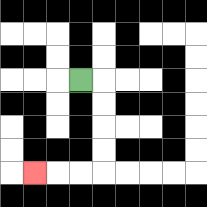{'start': '[3, 3]', 'end': '[1, 7]', 'path_directions': 'R,D,D,D,D,L,L,L', 'path_coordinates': '[[3, 3], [4, 3], [4, 4], [4, 5], [4, 6], [4, 7], [3, 7], [2, 7], [1, 7]]'}